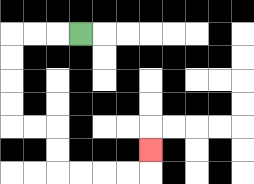{'start': '[3, 1]', 'end': '[6, 6]', 'path_directions': 'L,L,L,D,D,D,D,R,R,D,D,R,R,R,R,U', 'path_coordinates': '[[3, 1], [2, 1], [1, 1], [0, 1], [0, 2], [0, 3], [0, 4], [0, 5], [1, 5], [2, 5], [2, 6], [2, 7], [3, 7], [4, 7], [5, 7], [6, 7], [6, 6]]'}